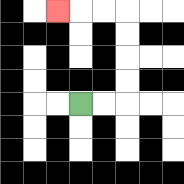{'start': '[3, 4]', 'end': '[2, 0]', 'path_directions': 'R,R,U,U,U,U,L,L,L', 'path_coordinates': '[[3, 4], [4, 4], [5, 4], [5, 3], [5, 2], [5, 1], [5, 0], [4, 0], [3, 0], [2, 0]]'}